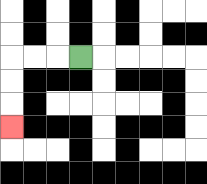{'start': '[3, 2]', 'end': '[0, 5]', 'path_directions': 'L,L,L,D,D,D', 'path_coordinates': '[[3, 2], [2, 2], [1, 2], [0, 2], [0, 3], [0, 4], [0, 5]]'}